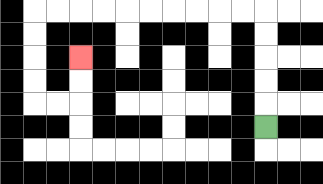{'start': '[11, 5]', 'end': '[3, 2]', 'path_directions': 'U,U,U,U,U,L,L,L,L,L,L,L,L,L,L,D,D,D,D,R,R,U,U', 'path_coordinates': '[[11, 5], [11, 4], [11, 3], [11, 2], [11, 1], [11, 0], [10, 0], [9, 0], [8, 0], [7, 0], [6, 0], [5, 0], [4, 0], [3, 0], [2, 0], [1, 0], [1, 1], [1, 2], [1, 3], [1, 4], [2, 4], [3, 4], [3, 3], [3, 2]]'}